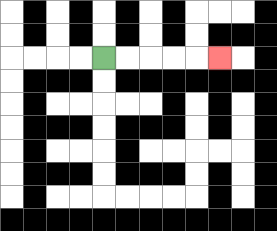{'start': '[4, 2]', 'end': '[9, 2]', 'path_directions': 'R,R,R,R,R', 'path_coordinates': '[[4, 2], [5, 2], [6, 2], [7, 2], [8, 2], [9, 2]]'}